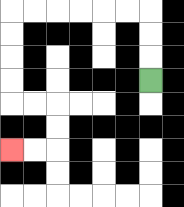{'start': '[6, 3]', 'end': '[0, 6]', 'path_directions': 'U,U,U,L,L,L,L,L,L,D,D,D,D,R,R,D,D,L,L', 'path_coordinates': '[[6, 3], [6, 2], [6, 1], [6, 0], [5, 0], [4, 0], [3, 0], [2, 0], [1, 0], [0, 0], [0, 1], [0, 2], [0, 3], [0, 4], [1, 4], [2, 4], [2, 5], [2, 6], [1, 6], [0, 6]]'}